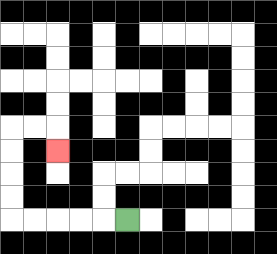{'start': '[5, 9]', 'end': '[2, 6]', 'path_directions': 'L,L,L,L,L,U,U,U,U,R,R,D', 'path_coordinates': '[[5, 9], [4, 9], [3, 9], [2, 9], [1, 9], [0, 9], [0, 8], [0, 7], [0, 6], [0, 5], [1, 5], [2, 5], [2, 6]]'}